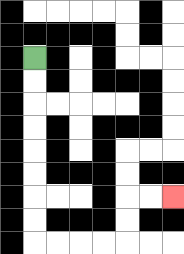{'start': '[1, 2]', 'end': '[7, 8]', 'path_directions': 'D,D,D,D,D,D,D,D,R,R,R,R,U,U,R,R', 'path_coordinates': '[[1, 2], [1, 3], [1, 4], [1, 5], [1, 6], [1, 7], [1, 8], [1, 9], [1, 10], [2, 10], [3, 10], [4, 10], [5, 10], [5, 9], [5, 8], [6, 8], [7, 8]]'}